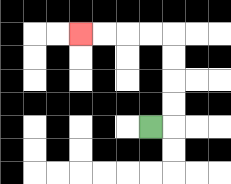{'start': '[6, 5]', 'end': '[3, 1]', 'path_directions': 'R,U,U,U,U,L,L,L,L', 'path_coordinates': '[[6, 5], [7, 5], [7, 4], [7, 3], [7, 2], [7, 1], [6, 1], [5, 1], [4, 1], [3, 1]]'}